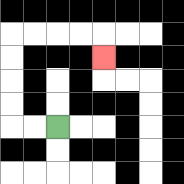{'start': '[2, 5]', 'end': '[4, 2]', 'path_directions': 'L,L,U,U,U,U,R,R,R,R,D', 'path_coordinates': '[[2, 5], [1, 5], [0, 5], [0, 4], [0, 3], [0, 2], [0, 1], [1, 1], [2, 1], [3, 1], [4, 1], [4, 2]]'}